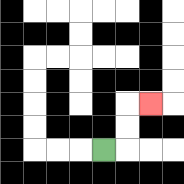{'start': '[4, 6]', 'end': '[6, 4]', 'path_directions': 'R,U,U,R', 'path_coordinates': '[[4, 6], [5, 6], [5, 5], [5, 4], [6, 4]]'}